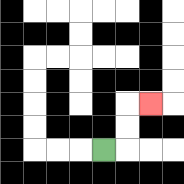{'start': '[4, 6]', 'end': '[6, 4]', 'path_directions': 'R,U,U,R', 'path_coordinates': '[[4, 6], [5, 6], [5, 5], [5, 4], [6, 4]]'}